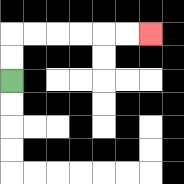{'start': '[0, 3]', 'end': '[6, 1]', 'path_directions': 'U,U,R,R,R,R,R,R', 'path_coordinates': '[[0, 3], [0, 2], [0, 1], [1, 1], [2, 1], [3, 1], [4, 1], [5, 1], [6, 1]]'}